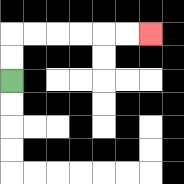{'start': '[0, 3]', 'end': '[6, 1]', 'path_directions': 'U,U,R,R,R,R,R,R', 'path_coordinates': '[[0, 3], [0, 2], [0, 1], [1, 1], [2, 1], [3, 1], [4, 1], [5, 1], [6, 1]]'}